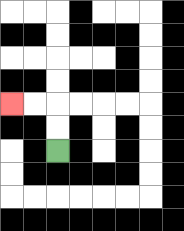{'start': '[2, 6]', 'end': '[0, 4]', 'path_directions': 'U,U,L,L', 'path_coordinates': '[[2, 6], [2, 5], [2, 4], [1, 4], [0, 4]]'}